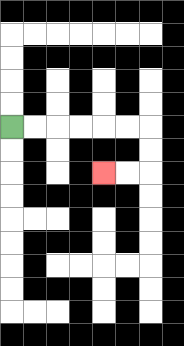{'start': '[0, 5]', 'end': '[4, 7]', 'path_directions': 'R,R,R,R,R,R,D,D,L,L', 'path_coordinates': '[[0, 5], [1, 5], [2, 5], [3, 5], [4, 5], [5, 5], [6, 5], [6, 6], [6, 7], [5, 7], [4, 7]]'}